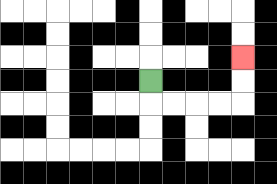{'start': '[6, 3]', 'end': '[10, 2]', 'path_directions': 'D,R,R,R,R,U,U', 'path_coordinates': '[[6, 3], [6, 4], [7, 4], [8, 4], [9, 4], [10, 4], [10, 3], [10, 2]]'}